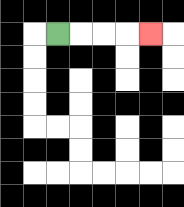{'start': '[2, 1]', 'end': '[6, 1]', 'path_directions': 'R,R,R,R', 'path_coordinates': '[[2, 1], [3, 1], [4, 1], [5, 1], [6, 1]]'}